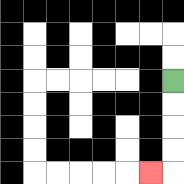{'start': '[7, 3]', 'end': '[6, 7]', 'path_directions': 'D,D,D,D,L', 'path_coordinates': '[[7, 3], [7, 4], [7, 5], [7, 6], [7, 7], [6, 7]]'}